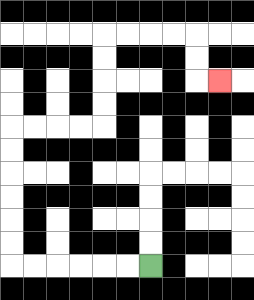{'start': '[6, 11]', 'end': '[9, 3]', 'path_directions': 'L,L,L,L,L,L,U,U,U,U,U,U,R,R,R,R,U,U,U,U,R,R,R,R,D,D,R', 'path_coordinates': '[[6, 11], [5, 11], [4, 11], [3, 11], [2, 11], [1, 11], [0, 11], [0, 10], [0, 9], [0, 8], [0, 7], [0, 6], [0, 5], [1, 5], [2, 5], [3, 5], [4, 5], [4, 4], [4, 3], [4, 2], [4, 1], [5, 1], [6, 1], [7, 1], [8, 1], [8, 2], [8, 3], [9, 3]]'}